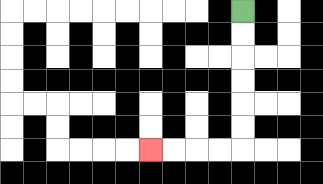{'start': '[10, 0]', 'end': '[6, 6]', 'path_directions': 'D,D,D,D,D,D,L,L,L,L', 'path_coordinates': '[[10, 0], [10, 1], [10, 2], [10, 3], [10, 4], [10, 5], [10, 6], [9, 6], [8, 6], [7, 6], [6, 6]]'}